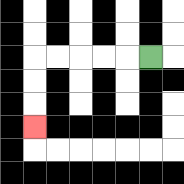{'start': '[6, 2]', 'end': '[1, 5]', 'path_directions': 'L,L,L,L,L,D,D,D', 'path_coordinates': '[[6, 2], [5, 2], [4, 2], [3, 2], [2, 2], [1, 2], [1, 3], [1, 4], [1, 5]]'}